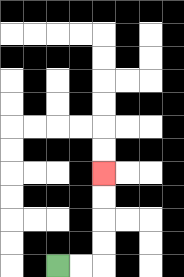{'start': '[2, 11]', 'end': '[4, 7]', 'path_directions': 'R,R,U,U,U,U', 'path_coordinates': '[[2, 11], [3, 11], [4, 11], [4, 10], [4, 9], [4, 8], [4, 7]]'}